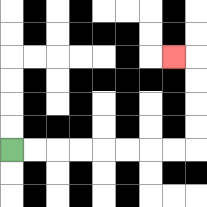{'start': '[0, 6]', 'end': '[7, 2]', 'path_directions': 'R,R,R,R,R,R,R,R,U,U,U,U,L', 'path_coordinates': '[[0, 6], [1, 6], [2, 6], [3, 6], [4, 6], [5, 6], [6, 6], [7, 6], [8, 6], [8, 5], [8, 4], [8, 3], [8, 2], [7, 2]]'}